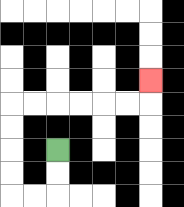{'start': '[2, 6]', 'end': '[6, 3]', 'path_directions': 'D,D,L,L,U,U,U,U,R,R,R,R,R,R,U', 'path_coordinates': '[[2, 6], [2, 7], [2, 8], [1, 8], [0, 8], [0, 7], [0, 6], [0, 5], [0, 4], [1, 4], [2, 4], [3, 4], [4, 4], [5, 4], [6, 4], [6, 3]]'}